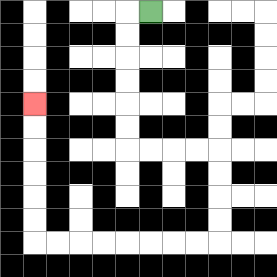{'start': '[6, 0]', 'end': '[1, 4]', 'path_directions': 'L,D,D,D,D,D,D,R,R,R,R,D,D,D,D,L,L,L,L,L,L,L,L,U,U,U,U,U,U', 'path_coordinates': '[[6, 0], [5, 0], [5, 1], [5, 2], [5, 3], [5, 4], [5, 5], [5, 6], [6, 6], [7, 6], [8, 6], [9, 6], [9, 7], [9, 8], [9, 9], [9, 10], [8, 10], [7, 10], [6, 10], [5, 10], [4, 10], [3, 10], [2, 10], [1, 10], [1, 9], [1, 8], [1, 7], [1, 6], [1, 5], [1, 4]]'}